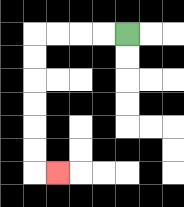{'start': '[5, 1]', 'end': '[2, 7]', 'path_directions': 'L,L,L,L,D,D,D,D,D,D,R', 'path_coordinates': '[[5, 1], [4, 1], [3, 1], [2, 1], [1, 1], [1, 2], [1, 3], [1, 4], [1, 5], [1, 6], [1, 7], [2, 7]]'}